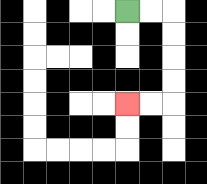{'start': '[5, 0]', 'end': '[5, 4]', 'path_directions': 'R,R,D,D,D,D,L,L', 'path_coordinates': '[[5, 0], [6, 0], [7, 0], [7, 1], [7, 2], [7, 3], [7, 4], [6, 4], [5, 4]]'}